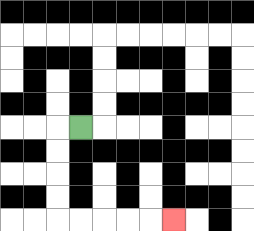{'start': '[3, 5]', 'end': '[7, 9]', 'path_directions': 'L,D,D,D,D,R,R,R,R,R', 'path_coordinates': '[[3, 5], [2, 5], [2, 6], [2, 7], [2, 8], [2, 9], [3, 9], [4, 9], [5, 9], [6, 9], [7, 9]]'}